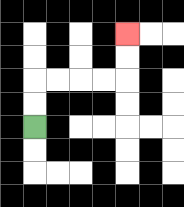{'start': '[1, 5]', 'end': '[5, 1]', 'path_directions': 'U,U,R,R,R,R,U,U', 'path_coordinates': '[[1, 5], [1, 4], [1, 3], [2, 3], [3, 3], [4, 3], [5, 3], [5, 2], [5, 1]]'}